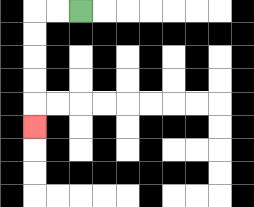{'start': '[3, 0]', 'end': '[1, 5]', 'path_directions': 'L,L,D,D,D,D,D', 'path_coordinates': '[[3, 0], [2, 0], [1, 0], [1, 1], [1, 2], [1, 3], [1, 4], [1, 5]]'}